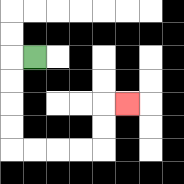{'start': '[1, 2]', 'end': '[5, 4]', 'path_directions': 'L,D,D,D,D,R,R,R,R,U,U,R', 'path_coordinates': '[[1, 2], [0, 2], [0, 3], [0, 4], [0, 5], [0, 6], [1, 6], [2, 6], [3, 6], [4, 6], [4, 5], [4, 4], [5, 4]]'}